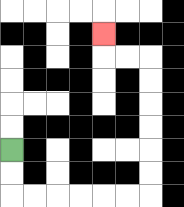{'start': '[0, 6]', 'end': '[4, 1]', 'path_directions': 'D,D,R,R,R,R,R,R,U,U,U,U,U,U,L,L,U', 'path_coordinates': '[[0, 6], [0, 7], [0, 8], [1, 8], [2, 8], [3, 8], [4, 8], [5, 8], [6, 8], [6, 7], [6, 6], [6, 5], [6, 4], [6, 3], [6, 2], [5, 2], [4, 2], [4, 1]]'}